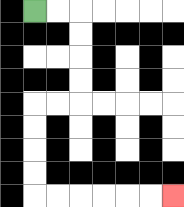{'start': '[1, 0]', 'end': '[7, 8]', 'path_directions': 'R,R,D,D,D,D,L,L,D,D,D,D,R,R,R,R,R,R', 'path_coordinates': '[[1, 0], [2, 0], [3, 0], [3, 1], [3, 2], [3, 3], [3, 4], [2, 4], [1, 4], [1, 5], [1, 6], [1, 7], [1, 8], [2, 8], [3, 8], [4, 8], [5, 8], [6, 8], [7, 8]]'}